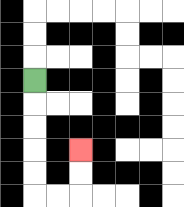{'start': '[1, 3]', 'end': '[3, 6]', 'path_directions': 'D,D,D,D,D,R,R,U,U', 'path_coordinates': '[[1, 3], [1, 4], [1, 5], [1, 6], [1, 7], [1, 8], [2, 8], [3, 8], [3, 7], [3, 6]]'}